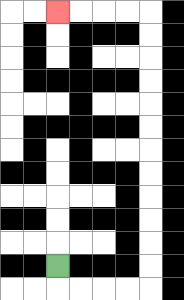{'start': '[2, 11]', 'end': '[2, 0]', 'path_directions': 'D,R,R,R,R,U,U,U,U,U,U,U,U,U,U,U,U,L,L,L,L', 'path_coordinates': '[[2, 11], [2, 12], [3, 12], [4, 12], [5, 12], [6, 12], [6, 11], [6, 10], [6, 9], [6, 8], [6, 7], [6, 6], [6, 5], [6, 4], [6, 3], [6, 2], [6, 1], [6, 0], [5, 0], [4, 0], [3, 0], [2, 0]]'}